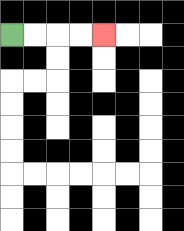{'start': '[0, 1]', 'end': '[4, 1]', 'path_directions': 'R,R,R,R', 'path_coordinates': '[[0, 1], [1, 1], [2, 1], [3, 1], [4, 1]]'}